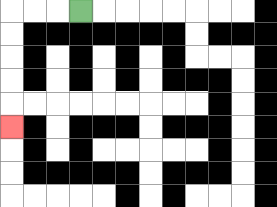{'start': '[3, 0]', 'end': '[0, 5]', 'path_directions': 'L,L,L,D,D,D,D,D', 'path_coordinates': '[[3, 0], [2, 0], [1, 0], [0, 0], [0, 1], [0, 2], [0, 3], [0, 4], [0, 5]]'}